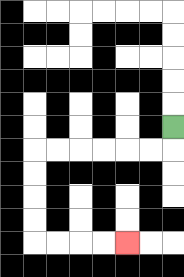{'start': '[7, 5]', 'end': '[5, 10]', 'path_directions': 'D,L,L,L,L,L,L,D,D,D,D,R,R,R,R', 'path_coordinates': '[[7, 5], [7, 6], [6, 6], [5, 6], [4, 6], [3, 6], [2, 6], [1, 6], [1, 7], [1, 8], [1, 9], [1, 10], [2, 10], [3, 10], [4, 10], [5, 10]]'}